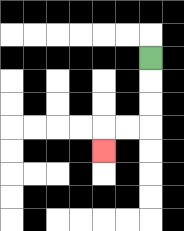{'start': '[6, 2]', 'end': '[4, 6]', 'path_directions': 'D,D,D,L,L,D', 'path_coordinates': '[[6, 2], [6, 3], [6, 4], [6, 5], [5, 5], [4, 5], [4, 6]]'}